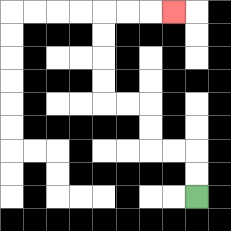{'start': '[8, 8]', 'end': '[7, 0]', 'path_directions': 'U,U,L,L,U,U,L,L,U,U,U,U,R,R,R', 'path_coordinates': '[[8, 8], [8, 7], [8, 6], [7, 6], [6, 6], [6, 5], [6, 4], [5, 4], [4, 4], [4, 3], [4, 2], [4, 1], [4, 0], [5, 0], [6, 0], [7, 0]]'}